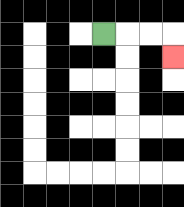{'start': '[4, 1]', 'end': '[7, 2]', 'path_directions': 'R,R,R,D', 'path_coordinates': '[[4, 1], [5, 1], [6, 1], [7, 1], [7, 2]]'}